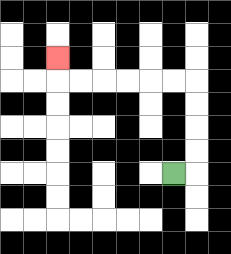{'start': '[7, 7]', 'end': '[2, 2]', 'path_directions': 'R,U,U,U,U,L,L,L,L,L,L,U', 'path_coordinates': '[[7, 7], [8, 7], [8, 6], [8, 5], [8, 4], [8, 3], [7, 3], [6, 3], [5, 3], [4, 3], [3, 3], [2, 3], [2, 2]]'}